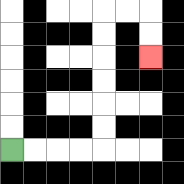{'start': '[0, 6]', 'end': '[6, 2]', 'path_directions': 'R,R,R,R,U,U,U,U,U,U,R,R,D,D', 'path_coordinates': '[[0, 6], [1, 6], [2, 6], [3, 6], [4, 6], [4, 5], [4, 4], [4, 3], [4, 2], [4, 1], [4, 0], [5, 0], [6, 0], [6, 1], [6, 2]]'}